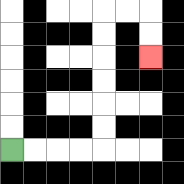{'start': '[0, 6]', 'end': '[6, 2]', 'path_directions': 'R,R,R,R,U,U,U,U,U,U,R,R,D,D', 'path_coordinates': '[[0, 6], [1, 6], [2, 6], [3, 6], [4, 6], [4, 5], [4, 4], [4, 3], [4, 2], [4, 1], [4, 0], [5, 0], [6, 0], [6, 1], [6, 2]]'}